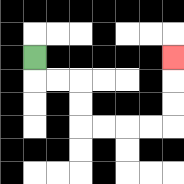{'start': '[1, 2]', 'end': '[7, 2]', 'path_directions': 'D,R,R,D,D,R,R,R,R,U,U,U', 'path_coordinates': '[[1, 2], [1, 3], [2, 3], [3, 3], [3, 4], [3, 5], [4, 5], [5, 5], [6, 5], [7, 5], [7, 4], [7, 3], [7, 2]]'}